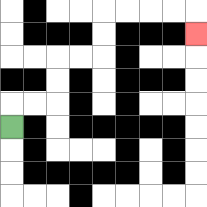{'start': '[0, 5]', 'end': '[8, 1]', 'path_directions': 'U,R,R,U,U,R,R,U,U,R,R,R,R,D', 'path_coordinates': '[[0, 5], [0, 4], [1, 4], [2, 4], [2, 3], [2, 2], [3, 2], [4, 2], [4, 1], [4, 0], [5, 0], [6, 0], [7, 0], [8, 0], [8, 1]]'}